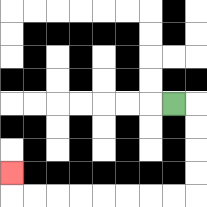{'start': '[7, 4]', 'end': '[0, 7]', 'path_directions': 'R,D,D,D,D,L,L,L,L,L,L,L,L,U', 'path_coordinates': '[[7, 4], [8, 4], [8, 5], [8, 6], [8, 7], [8, 8], [7, 8], [6, 8], [5, 8], [4, 8], [3, 8], [2, 8], [1, 8], [0, 8], [0, 7]]'}